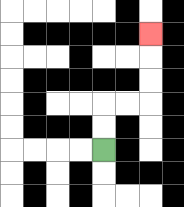{'start': '[4, 6]', 'end': '[6, 1]', 'path_directions': 'U,U,R,R,U,U,U', 'path_coordinates': '[[4, 6], [4, 5], [4, 4], [5, 4], [6, 4], [6, 3], [6, 2], [6, 1]]'}